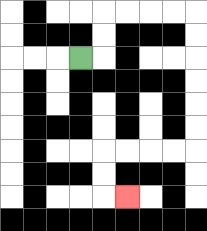{'start': '[3, 2]', 'end': '[5, 8]', 'path_directions': 'R,U,U,R,R,R,R,D,D,D,D,D,D,L,L,L,L,D,D,R', 'path_coordinates': '[[3, 2], [4, 2], [4, 1], [4, 0], [5, 0], [6, 0], [7, 0], [8, 0], [8, 1], [8, 2], [8, 3], [8, 4], [8, 5], [8, 6], [7, 6], [6, 6], [5, 6], [4, 6], [4, 7], [4, 8], [5, 8]]'}